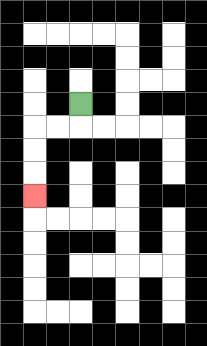{'start': '[3, 4]', 'end': '[1, 8]', 'path_directions': 'D,L,L,D,D,D', 'path_coordinates': '[[3, 4], [3, 5], [2, 5], [1, 5], [1, 6], [1, 7], [1, 8]]'}